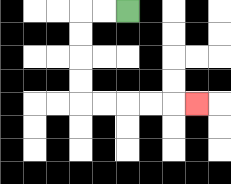{'start': '[5, 0]', 'end': '[8, 4]', 'path_directions': 'L,L,D,D,D,D,R,R,R,R,R', 'path_coordinates': '[[5, 0], [4, 0], [3, 0], [3, 1], [3, 2], [3, 3], [3, 4], [4, 4], [5, 4], [6, 4], [7, 4], [8, 4]]'}